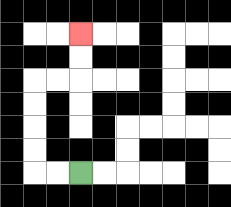{'start': '[3, 7]', 'end': '[3, 1]', 'path_directions': 'L,L,U,U,U,U,R,R,U,U', 'path_coordinates': '[[3, 7], [2, 7], [1, 7], [1, 6], [1, 5], [1, 4], [1, 3], [2, 3], [3, 3], [3, 2], [3, 1]]'}